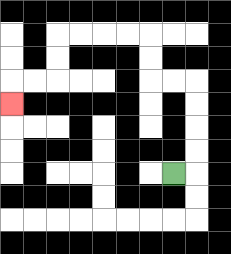{'start': '[7, 7]', 'end': '[0, 4]', 'path_directions': 'R,U,U,U,U,L,L,U,U,L,L,L,L,D,D,L,L,D', 'path_coordinates': '[[7, 7], [8, 7], [8, 6], [8, 5], [8, 4], [8, 3], [7, 3], [6, 3], [6, 2], [6, 1], [5, 1], [4, 1], [3, 1], [2, 1], [2, 2], [2, 3], [1, 3], [0, 3], [0, 4]]'}